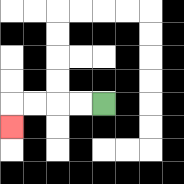{'start': '[4, 4]', 'end': '[0, 5]', 'path_directions': 'L,L,L,L,D', 'path_coordinates': '[[4, 4], [3, 4], [2, 4], [1, 4], [0, 4], [0, 5]]'}